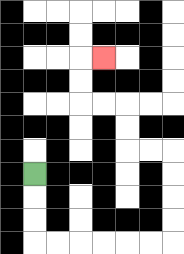{'start': '[1, 7]', 'end': '[4, 2]', 'path_directions': 'D,D,D,R,R,R,R,R,R,U,U,U,U,L,L,U,U,L,L,U,U,R', 'path_coordinates': '[[1, 7], [1, 8], [1, 9], [1, 10], [2, 10], [3, 10], [4, 10], [5, 10], [6, 10], [7, 10], [7, 9], [7, 8], [7, 7], [7, 6], [6, 6], [5, 6], [5, 5], [5, 4], [4, 4], [3, 4], [3, 3], [3, 2], [4, 2]]'}